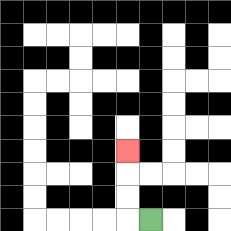{'start': '[6, 9]', 'end': '[5, 6]', 'path_directions': 'L,U,U,U', 'path_coordinates': '[[6, 9], [5, 9], [5, 8], [5, 7], [5, 6]]'}